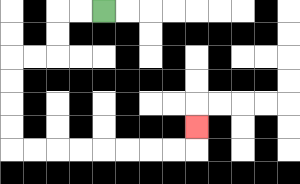{'start': '[4, 0]', 'end': '[8, 5]', 'path_directions': 'L,L,D,D,L,L,D,D,D,D,R,R,R,R,R,R,R,R,U', 'path_coordinates': '[[4, 0], [3, 0], [2, 0], [2, 1], [2, 2], [1, 2], [0, 2], [0, 3], [0, 4], [0, 5], [0, 6], [1, 6], [2, 6], [3, 6], [4, 6], [5, 6], [6, 6], [7, 6], [8, 6], [8, 5]]'}